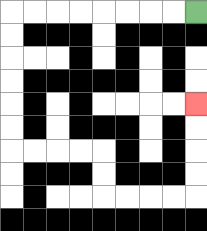{'start': '[8, 0]', 'end': '[8, 4]', 'path_directions': 'L,L,L,L,L,L,L,L,D,D,D,D,D,D,R,R,R,R,D,D,R,R,R,R,U,U,U,U', 'path_coordinates': '[[8, 0], [7, 0], [6, 0], [5, 0], [4, 0], [3, 0], [2, 0], [1, 0], [0, 0], [0, 1], [0, 2], [0, 3], [0, 4], [0, 5], [0, 6], [1, 6], [2, 6], [3, 6], [4, 6], [4, 7], [4, 8], [5, 8], [6, 8], [7, 8], [8, 8], [8, 7], [8, 6], [8, 5], [8, 4]]'}